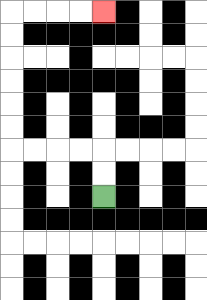{'start': '[4, 8]', 'end': '[4, 0]', 'path_directions': 'U,U,L,L,L,L,U,U,U,U,U,U,R,R,R,R', 'path_coordinates': '[[4, 8], [4, 7], [4, 6], [3, 6], [2, 6], [1, 6], [0, 6], [0, 5], [0, 4], [0, 3], [0, 2], [0, 1], [0, 0], [1, 0], [2, 0], [3, 0], [4, 0]]'}